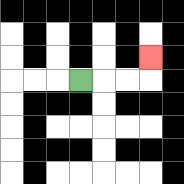{'start': '[3, 3]', 'end': '[6, 2]', 'path_directions': 'R,R,R,U', 'path_coordinates': '[[3, 3], [4, 3], [5, 3], [6, 3], [6, 2]]'}